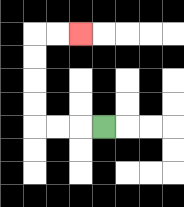{'start': '[4, 5]', 'end': '[3, 1]', 'path_directions': 'L,L,L,U,U,U,U,R,R', 'path_coordinates': '[[4, 5], [3, 5], [2, 5], [1, 5], [1, 4], [1, 3], [1, 2], [1, 1], [2, 1], [3, 1]]'}